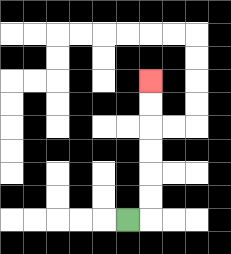{'start': '[5, 9]', 'end': '[6, 3]', 'path_directions': 'R,U,U,U,U,U,U', 'path_coordinates': '[[5, 9], [6, 9], [6, 8], [6, 7], [6, 6], [6, 5], [6, 4], [6, 3]]'}